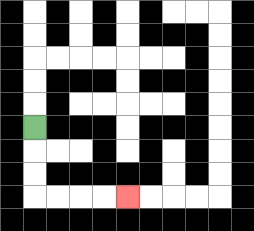{'start': '[1, 5]', 'end': '[5, 8]', 'path_directions': 'D,D,D,R,R,R,R', 'path_coordinates': '[[1, 5], [1, 6], [1, 7], [1, 8], [2, 8], [3, 8], [4, 8], [5, 8]]'}